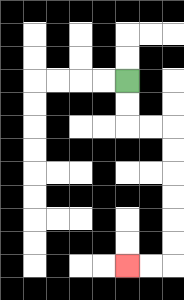{'start': '[5, 3]', 'end': '[5, 11]', 'path_directions': 'D,D,R,R,D,D,D,D,D,D,L,L', 'path_coordinates': '[[5, 3], [5, 4], [5, 5], [6, 5], [7, 5], [7, 6], [7, 7], [7, 8], [7, 9], [7, 10], [7, 11], [6, 11], [5, 11]]'}